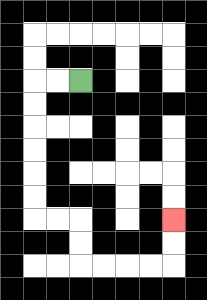{'start': '[3, 3]', 'end': '[7, 9]', 'path_directions': 'L,L,D,D,D,D,D,D,R,R,D,D,R,R,R,R,U,U', 'path_coordinates': '[[3, 3], [2, 3], [1, 3], [1, 4], [1, 5], [1, 6], [1, 7], [1, 8], [1, 9], [2, 9], [3, 9], [3, 10], [3, 11], [4, 11], [5, 11], [6, 11], [7, 11], [7, 10], [7, 9]]'}